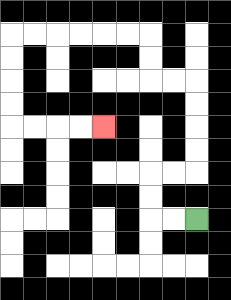{'start': '[8, 9]', 'end': '[4, 5]', 'path_directions': 'L,L,U,U,R,R,U,U,U,U,L,L,U,U,L,L,L,L,L,L,D,D,D,D,R,R,R,R', 'path_coordinates': '[[8, 9], [7, 9], [6, 9], [6, 8], [6, 7], [7, 7], [8, 7], [8, 6], [8, 5], [8, 4], [8, 3], [7, 3], [6, 3], [6, 2], [6, 1], [5, 1], [4, 1], [3, 1], [2, 1], [1, 1], [0, 1], [0, 2], [0, 3], [0, 4], [0, 5], [1, 5], [2, 5], [3, 5], [4, 5]]'}